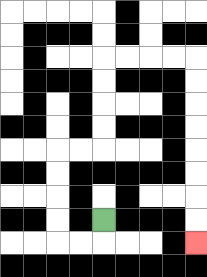{'start': '[4, 9]', 'end': '[8, 10]', 'path_directions': 'D,L,L,U,U,U,U,R,R,U,U,U,U,R,R,R,R,D,D,D,D,D,D,D,D', 'path_coordinates': '[[4, 9], [4, 10], [3, 10], [2, 10], [2, 9], [2, 8], [2, 7], [2, 6], [3, 6], [4, 6], [4, 5], [4, 4], [4, 3], [4, 2], [5, 2], [6, 2], [7, 2], [8, 2], [8, 3], [8, 4], [8, 5], [8, 6], [8, 7], [8, 8], [8, 9], [8, 10]]'}